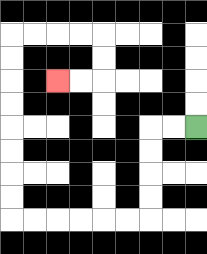{'start': '[8, 5]', 'end': '[2, 3]', 'path_directions': 'L,L,D,D,D,D,L,L,L,L,L,L,U,U,U,U,U,U,U,U,R,R,R,R,D,D,L,L', 'path_coordinates': '[[8, 5], [7, 5], [6, 5], [6, 6], [6, 7], [6, 8], [6, 9], [5, 9], [4, 9], [3, 9], [2, 9], [1, 9], [0, 9], [0, 8], [0, 7], [0, 6], [0, 5], [0, 4], [0, 3], [0, 2], [0, 1], [1, 1], [2, 1], [3, 1], [4, 1], [4, 2], [4, 3], [3, 3], [2, 3]]'}